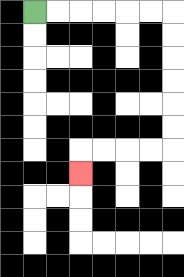{'start': '[1, 0]', 'end': '[3, 7]', 'path_directions': 'R,R,R,R,R,R,D,D,D,D,D,D,L,L,L,L,D', 'path_coordinates': '[[1, 0], [2, 0], [3, 0], [4, 0], [5, 0], [6, 0], [7, 0], [7, 1], [7, 2], [7, 3], [7, 4], [7, 5], [7, 6], [6, 6], [5, 6], [4, 6], [3, 6], [3, 7]]'}